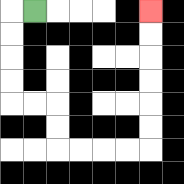{'start': '[1, 0]', 'end': '[6, 0]', 'path_directions': 'L,D,D,D,D,R,R,D,D,R,R,R,R,U,U,U,U,U,U', 'path_coordinates': '[[1, 0], [0, 0], [0, 1], [0, 2], [0, 3], [0, 4], [1, 4], [2, 4], [2, 5], [2, 6], [3, 6], [4, 6], [5, 6], [6, 6], [6, 5], [6, 4], [6, 3], [6, 2], [6, 1], [6, 0]]'}